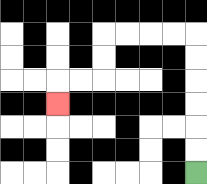{'start': '[8, 7]', 'end': '[2, 4]', 'path_directions': 'U,U,U,U,U,U,L,L,L,L,D,D,L,L,D', 'path_coordinates': '[[8, 7], [8, 6], [8, 5], [8, 4], [8, 3], [8, 2], [8, 1], [7, 1], [6, 1], [5, 1], [4, 1], [4, 2], [4, 3], [3, 3], [2, 3], [2, 4]]'}